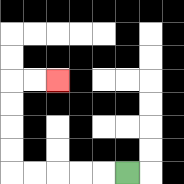{'start': '[5, 7]', 'end': '[2, 3]', 'path_directions': 'L,L,L,L,L,U,U,U,U,R,R', 'path_coordinates': '[[5, 7], [4, 7], [3, 7], [2, 7], [1, 7], [0, 7], [0, 6], [0, 5], [0, 4], [0, 3], [1, 3], [2, 3]]'}